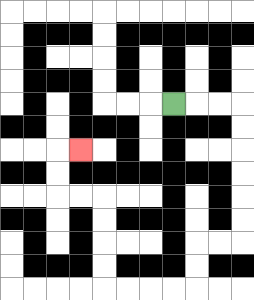{'start': '[7, 4]', 'end': '[3, 6]', 'path_directions': 'R,R,R,D,D,D,D,D,D,L,L,D,D,L,L,L,L,U,U,U,U,L,L,U,U,R', 'path_coordinates': '[[7, 4], [8, 4], [9, 4], [10, 4], [10, 5], [10, 6], [10, 7], [10, 8], [10, 9], [10, 10], [9, 10], [8, 10], [8, 11], [8, 12], [7, 12], [6, 12], [5, 12], [4, 12], [4, 11], [4, 10], [4, 9], [4, 8], [3, 8], [2, 8], [2, 7], [2, 6], [3, 6]]'}